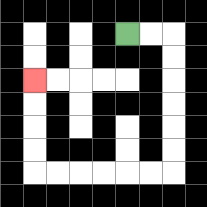{'start': '[5, 1]', 'end': '[1, 3]', 'path_directions': 'R,R,D,D,D,D,D,D,L,L,L,L,L,L,U,U,U,U', 'path_coordinates': '[[5, 1], [6, 1], [7, 1], [7, 2], [7, 3], [7, 4], [7, 5], [7, 6], [7, 7], [6, 7], [5, 7], [4, 7], [3, 7], [2, 7], [1, 7], [1, 6], [1, 5], [1, 4], [1, 3]]'}